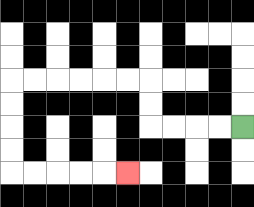{'start': '[10, 5]', 'end': '[5, 7]', 'path_directions': 'L,L,L,L,U,U,L,L,L,L,L,L,D,D,D,D,R,R,R,R,R', 'path_coordinates': '[[10, 5], [9, 5], [8, 5], [7, 5], [6, 5], [6, 4], [6, 3], [5, 3], [4, 3], [3, 3], [2, 3], [1, 3], [0, 3], [0, 4], [0, 5], [0, 6], [0, 7], [1, 7], [2, 7], [3, 7], [4, 7], [5, 7]]'}